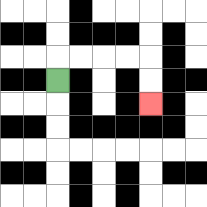{'start': '[2, 3]', 'end': '[6, 4]', 'path_directions': 'U,R,R,R,R,D,D', 'path_coordinates': '[[2, 3], [2, 2], [3, 2], [4, 2], [5, 2], [6, 2], [6, 3], [6, 4]]'}